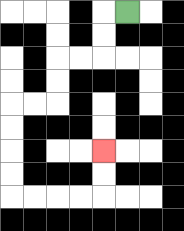{'start': '[5, 0]', 'end': '[4, 6]', 'path_directions': 'L,D,D,L,L,D,D,L,L,D,D,D,D,R,R,R,R,U,U', 'path_coordinates': '[[5, 0], [4, 0], [4, 1], [4, 2], [3, 2], [2, 2], [2, 3], [2, 4], [1, 4], [0, 4], [0, 5], [0, 6], [0, 7], [0, 8], [1, 8], [2, 8], [3, 8], [4, 8], [4, 7], [4, 6]]'}